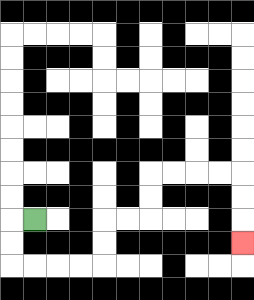{'start': '[1, 9]', 'end': '[10, 10]', 'path_directions': 'L,D,D,R,R,R,R,U,U,R,R,U,U,R,R,R,R,D,D,D', 'path_coordinates': '[[1, 9], [0, 9], [0, 10], [0, 11], [1, 11], [2, 11], [3, 11], [4, 11], [4, 10], [4, 9], [5, 9], [6, 9], [6, 8], [6, 7], [7, 7], [8, 7], [9, 7], [10, 7], [10, 8], [10, 9], [10, 10]]'}